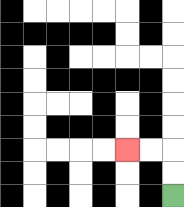{'start': '[7, 8]', 'end': '[5, 6]', 'path_directions': 'U,U,L,L', 'path_coordinates': '[[7, 8], [7, 7], [7, 6], [6, 6], [5, 6]]'}